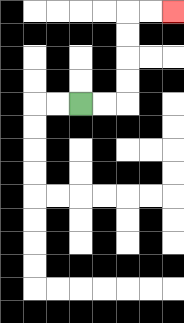{'start': '[3, 4]', 'end': '[7, 0]', 'path_directions': 'R,R,U,U,U,U,R,R', 'path_coordinates': '[[3, 4], [4, 4], [5, 4], [5, 3], [5, 2], [5, 1], [5, 0], [6, 0], [7, 0]]'}